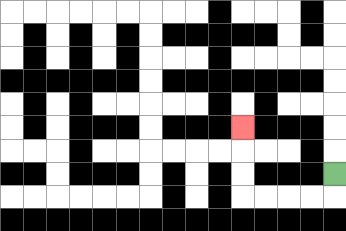{'start': '[14, 7]', 'end': '[10, 5]', 'path_directions': 'D,L,L,L,L,U,U,U', 'path_coordinates': '[[14, 7], [14, 8], [13, 8], [12, 8], [11, 8], [10, 8], [10, 7], [10, 6], [10, 5]]'}